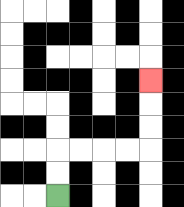{'start': '[2, 8]', 'end': '[6, 3]', 'path_directions': 'U,U,R,R,R,R,U,U,U', 'path_coordinates': '[[2, 8], [2, 7], [2, 6], [3, 6], [4, 6], [5, 6], [6, 6], [6, 5], [6, 4], [6, 3]]'}